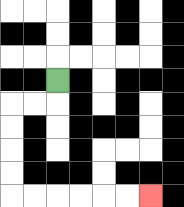{'start': '[2, 3]', 'end': '[6, 8]', 'path_directions': 'D,L,L,D,D,D,D,R,R,R,R,R,R', 'path_coordinates': '[[2, 3], [2, 4], [1, 4], [0, 4], [0, 5], [0, 6], [0, 7], [0, 8], [1, 8], [2, 8], [3, 8], [4, 8], [5, 8], [6, 8]]'}